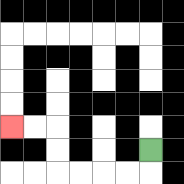{'start': '[6, 6]', 'end': '[0, 5]', 'path_directions': 'D,L,L,L,L,U,U,L,L', 'path_coordinates': '[[6, 6], [6, 7], [5, 7], [4, 7], [3, 7], [2, 7], [2, 6], [2, 5], [1, 5], [0, 5]]'}